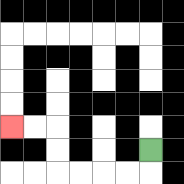{'start': '[6, 6]', 'end': '[0, 5]', 'path_directions': 'D,L,L,L,L,U,U,L,L', 'path_coordinates': '[[6, 6], [6, 7], [5, 7], [4, 7], [3, 7], [2, 7], [2, 6], [2, 5], [1, 5], [0, 5]]'}